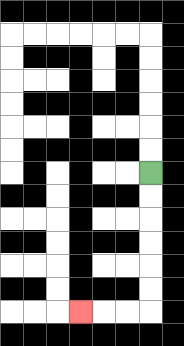{'start': '[6, 7]', 'end': '[3, 13]', 'path_directions': 'D,D,D,D,D,D,L,L,L', 'path_coordinates': '[[6, 7], [6, 8], [6, 9], [6, 10], [6, 11], [6, 12], [6, 13], [5, 13], [4, 13], [3, 13]]'}